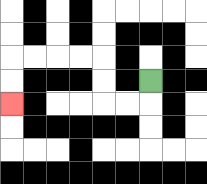{'start': '[6, 3]', 'end': '[0, 4]', 'path_directions': 'D,L,L,U,U,L,L,L,L,D,D', 'path_coordinates': '[[6, 3], [6, 4], [5, 4], [4, 4], [4, 3], [4, 2], [3, 2], [2, 2], [1, 2], [0, 2], [0, 3], [0, 4]]'}